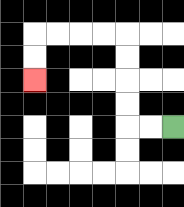{'start': '[7, 5]', 'end': '[1, 3]', 'path_directions': 'L,L,U,U,U,U,L,L,L,L,D,D', 'path_coordinates': '[[7, 5], [6, 5], [5, 5], [5, 4], [5, 3], [5, 2], [5, 1], [4, 1], [3, 1], [2, 1], [1, 1], [1, 2], [1, 3]]'}